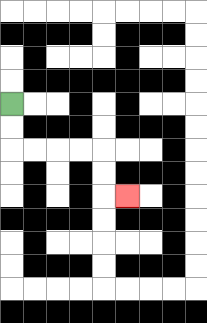{'start': '[0, 4]', 'end': '[5, 8]', 'path_directions': 'D,D,R,R,R,R,D,D,R', 'path_coordinates': '[[0, 4], [0, 5], [0, 6], [1, 6], [2, 6], [3, 6], [4, 6], [4, 7], [4, 8], [5, 8]]'}